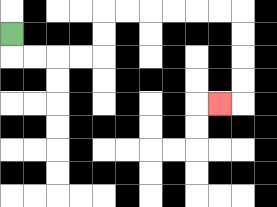{'start': '[0, 1]', 'end': '[9, 4]', 'path_directions': 'D,R,R,R,R,U,U,R,R,R,R,R,R,D,D,D,D,L', 'path_coordinates': '[[0, 1], [0, 2], [1, 2], [2, 2], [3, 2], [4, 2], [4, 1], [4, 0], [5, 0], [6, 0], [7, 0], [8, 0], [9, 0], [10, 0], [10, 1], [10, 2], [10, 3], [10, 4], [9, 4]]'}